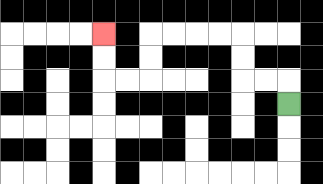{'start': '[12, 4]', 'end': '[4, 1]', 'path_directions': 'U,L,L,U,U,L,L,L,L,D,D,L,L,U,U', 'path_coordinates': '[[12, 4], [12, 3], [11, 3], [10, 3], [10, 2], [10, 1], [9, 1], [8, 1], [7, 1], [6, 1], [6, 2], [6, 3], [5, 3], [4, 3], [4, 2], [4, 1]]'}